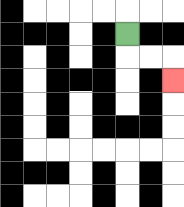{'start': '[5, 1]', 'end': '[7, 3]', 'path_directions': 'D,R,R,D', 'path_coordinates': '[[5, 1], [5, 2], [6, 2], [7, 2], [7, 3]]'}